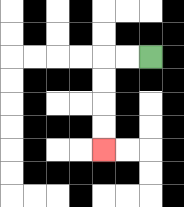{'start': '[6, 2]', 'end': '[4, 6]', 'path_directions': 'L,L,D,D,D,D', 'path_coordinates': '[[6, 2], [5, 2], [4, 2], [4, 3], [4, 4], [4, 5], [4, 6]]'}